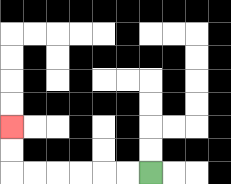{'start': '[6, 7]', 'end': '[0, 5]', 'path_directions': 'L,L,L,L,L,L,U,U', 'path_coordinates': '[[6, 7], [5, 7], [4, 7], [3, 7], [2, 7], [1, 7], [0, 7], [0, 6], [0, 5]]'}